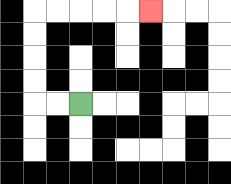{'start': '[3, 4]', 'end': '[6, 0]', 'path_directions': 'L,L,U,U,U,U,R,R,R,R,R', 'path_coordinates': '[[3, 4], [2, 4], [1, 4], [1, 3], [1, 2], [1, 1], [1, 0], [2, 0], [3, 0], [4, 0], [5, 0], [6, 0]]'}